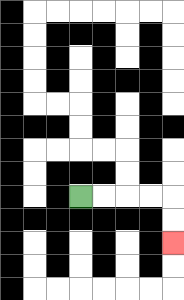{'start': '[3, 8]', 'end': '[7, 10]', 'path_directions': 'R,R,R,R,D,D', 'path_coordinates': '[[3, 8], [4, 8], [5, 8], [6, 8], [7, 8], [7, 9], [7, 10]]'}